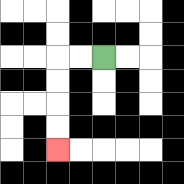{'start': '[4, 2]', 'end': '[2, 6]', 'path_directions': 'L,L,D,D,D,D', 'path_coordinates': '[[4, 2], [3, 2], [2, 2], [2, 3], [2, 4], [2, 5], [2, 6]]'}